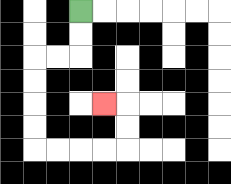{'start': '[3, 0]', 'end': '[4, 4]', 'path_directions': 'D,D,L,L,D,D,D,D,R,R,R,R,U,U,L', 'path_coordinates': '[[3, 0], [3, 1], [3, 2], [2, 2], [1, 2], [1, 3], [1, 4], [1, 5], [1, 6], [2, 6], [3, 6], [4, 6], [5, 6], [5, 5], [5, 4], [4, 4]]'}